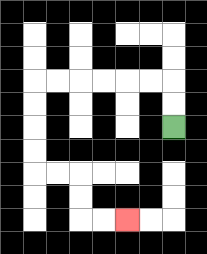{'start': '[7, 5]', 'end': '[5, 9]', 'path_directions': 'U,U,L,L,L,L,L,L,D,D,D,D,R,R,D,D,R,R', 'path_coordinates': '[[7, 5], [7, 4], [7, 3], [6, 3], [5, 3], [4, 3], [3, 3], [2, 3], [1, 3], [1, 4], [1, 5], [1, 6], [1, 7], [2, 7], [3, 7], [3, 8], [3, 9], [4, 9], [5, 9]]'}